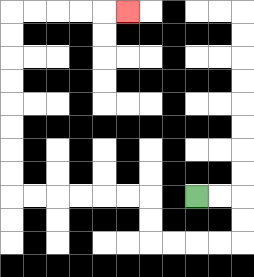{'start': '[8, 8]', 'end': '[5, 0]', 'path_directions': 'R,R,D,D,L,L,L,L,U,U,L,L,L,L,L,L,U,U,U,U,U,U,U,U,R,R,R,R,R', 'path_coordinates': '[[8, 8], [9, 8], [10, 8], [10, 9], [10, 10], [9, 10], [8, 10], [7, 10], [6, 10], [6, 9], [6, 8], [5, 8], [4, 8], [3, 8], [2, 8], [1, 8], [0, 8], [0, 7], [0, 6], [0, 5], [0, 4], [0, 3], [0, 2], [0, 1], [0, 0], [1, 0], [2, 0], [3, 0], [4, 0], [5, 0]]'}